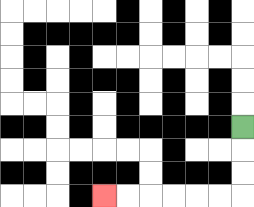{'start': '[10, 5]', 'end': '[4, 8]', 'path_directions': 'D,D,D,L,L,L,L,L,L', 'path_coordinates': '[[10, 5], [10, 6], [10, 7], [10, 8], [9, 8], [8, 8], [7, 8], [6, 8], [5, 8], [4, 8]]'}